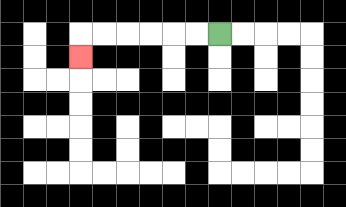{'start': '[9, 1]', 'end': '[3, 2]', 'path_directions': 'L,L,L,L,L,L,D', 'path_coordinates': '[[9, 1], [8, 1], [7, 1], [6, 1], [5, 1], [4, 1], [3, 1], [3, 2]]'}